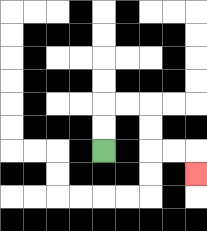{'start': '[4, 6]', 'end': '[8, 7]', 'path_directions': 'U,U,R,R,D,D,R,R,D', 'path_coordinates': '[[4, 6], [4, 5], [4, 4], [5, 4], [6, 4], [6, 5], [6, 6], [7, 6], [8, 6], [8, 7]]'}